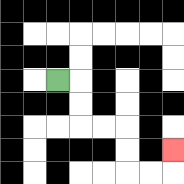{'start': '[2, 3]', 'end': '[7, 6]', 'path_directions': 'R,D,D,R,R,D,D,R,R,U', 'path_coordinates': '[[2, 3], [3, 3], [3, 4], [3, 5], [4, 5], [5, 5], [5, 6], [5, 7], [6, 7], [7, 7], [7, 6]]'}